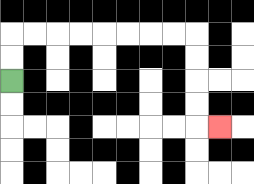{'start': '[0, 3]', 'end': '[9, 5]', 'path_directions': 'U,U,R,R,R,R,R,R,R,R,D,D,D,D,R', 'path_coordinates': '[[0, 3], [0, 2], [0, 1], [1, 1], [2, 1], [3, 1], [4, 1], [5, 1], [6, 1], [7, 1], [8, 1], [8, 2], [8, 3], [8, 4], [8, 5], [9, 5]]'}